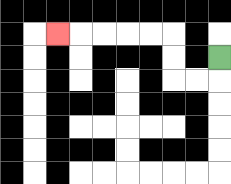{'start': '[9, 2]', 'end': '[2, 1]', 'path_directions': 'D,L,L,U,U,L,L,L,L,L', 'path_coordinates': '[[9, 2], [9, 3], [8, 3], [7, 3], [7, 2], [7, 1], [6, 1], [5, 1], [4, 1], [3, 1], [2, 1]]'}